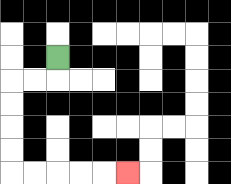{'start': '[2, 2]', 'end': '[5, 7]', 'path_directions': 'D,L,L,D,D,D,D,R,R,R,R,R', 'path_coordinates': '[[2, 2], [2, 3], [1, 3], [0, 3], [0, 4], [0, 5], [0, 6], [0, 7], [1, 7], [2, 7], [3, 7], [4, 7], [5, 7]]'}